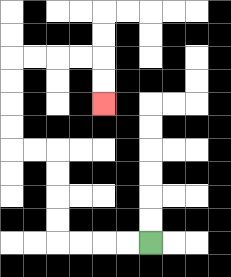{'start': '[6, 10]', 'end': '[4, 4]', 'path_directions': 'L,L,L,L,U,U,U,U,L,L,U,U,U,U,R,R,R,R,D,D', 'path_coordinates': '[[6, 10], [5, 10], [4, 10], [3, 10], [2, 10], [2, 9], [2, 8], [2, 7], [2, 6], [1, 6], [0, 6], [0, 5], [0, 4], [0, 3], [0, 2], [1, 2], [2, 2], [3, 2], [4, 2], [4, 3], [4, 4]]'}